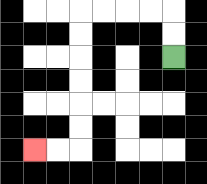{'start': '[7, 2]', 'end': '[1, 6]', 'path_directions': 'U,U,L,L,L,L,D,D,D,D,D,D,L,L', 'path_coordinates': '[[7, 2], [7, 1], [7, 0], [6, 0], [5, 0], [4, 0], [3, 0], [3, 1], [3, 2], [3, 3], [3, 4], [3, 5], [3, 6], [2, 6], [1, 6]]'}